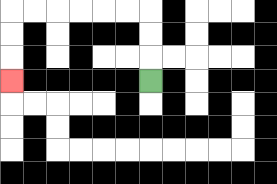{'start': '[6, 3]', 'end': '[0, 3]', 'path_directions': 'U,U,U,L,L,L,L,L,L,D,D,D', 'path_coordinates': '[[6, 3], [6, 2], [6, 1], [6, 0], [5, 0], [4, 0], [3, 0], [2, 0], [1, 0], [0, 0], [0, 1], [0, 2], [0, 3]]'}